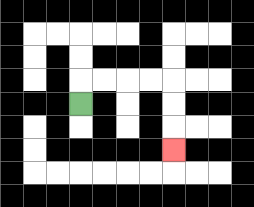{'start': '[3, 4]', 'end': '[7, 6]', 'path_directions': 'U,R,R,R,R,D,D,D', 'path_coordinates': '[[3, 4], [3, 3], [4, 3], [5, 3], [6, 3], [7, 3], [7, 4], [7, 5], [7, 6]]'}